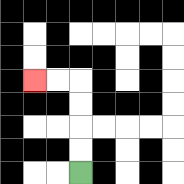{'start': '[3, 7]', 'end': '[1, 3]', 'path_directions': 'U,U,U,U,L,L', 'path_coordinates': '[[3, 7], [3, 6], [3, 5], [3, 4], [3, 3], [2, 3], [1, 3]]'}